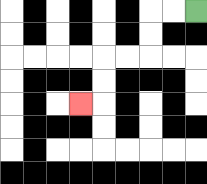{'start': '[8, 0]', 'end': '[3, 4]', 'path_directions': 'L,L,D,D,L,L,D,D,L', 'path_coordinates': '[[8, 0], [7, 0], [6, 0], [6, 1], [6, 2], [5, 2], [4, 2], [4, 3], [4, 4], [3, 4]]'}